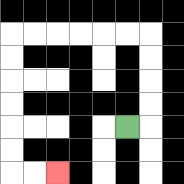{'start': '[5, 5]', 'end': '[2, 7]', 'path_directions': 'R,U,U,U,U,L,L,L,L,L,L,D,D,D,D,D,D,R,R', 'path_coordinates': '[[5, 5], [6, 5], [6, 4], [6, 3], [6, 2], [6, 1], [5, 1], [4, 1], [3, 1], [2, 1], [1, 1], [0, 1], [0, 2], [0, 3], [0, 4], [0, 5], [0, 6], [0, 7], [1, 7], [2, 7]]'}